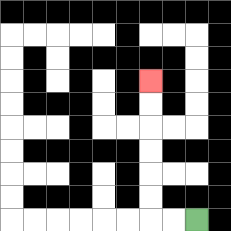{'start': '[8, 9]', 'end': '[6, 3]', 'path_directions': 'L,L,U,U,U,U,U,U', 'path_coordinates': '[[8, 9], [7, 9], [6, 9], [6, 8], [6, 7], [6, 6], [6, 5], [6, 4], [6, 3]]'}